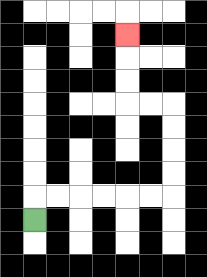{'start': '[1, 9]', 'end': '[5, 1]', 'path_directions': 'U,R,R,R,R,R,R,U,U,U,U,L,L,U,U,U', 'path_coordinates': '[[1, 9], [1, 8], [2, 8], [3, 8], [4, 8], [5, 8], [6, 8], [7, 8], [7, 7], [7, 6], [7, 5], [7, 4], [6, 4], [5, 4], [5, 3], [5, 2], [5, 1]]'}